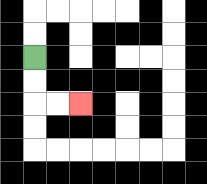{'start': '[1, 2]', 'end': '[3, 4]', 'path_directions': 'D,D,R,R', 'path_coordinates': '[[1, 2], [1, 3], [1, 4], [2, 4], [3, 4]]'}